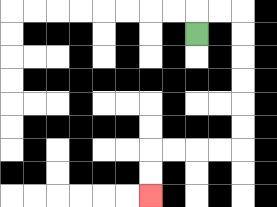{'start': '[8, 1]', 'end': '[6, 8]', 'path_directions': 'U,R,R,D,D,D,D,D,D,L,L,L,L,D,D', 'path_coordinates': '[[8, 1], [8, 0], [9, 0], [10, 0], [10, 1], [10, 2], [10, 3], [10, 4], [10, 5], [10, 6], [9, 6], [8, 6], [7, 6], [6, 6], [6, 7], [6, 8]]'}